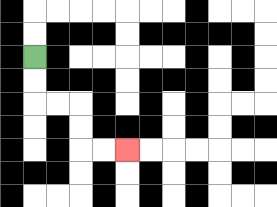{'start': '[1, 2]', 'end': '[5, 6]', 'path_directions': 'D,D,R,R,D,D,R,R', 'path_coordinates': '[[1, 2], [1, 3], [1, 4], [2, 4], [3, 4], [3, 5], [3, 6], [4, 6], [5, 6]]'}